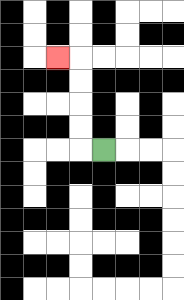{'start': '[4, 6]', 'end': '[2, 2]', 'path_directions': 'L,U,U,U,U,L', 'path_coordinates': '[[4, 6], [3, 6], [3, 5], [3, 4], [3, 3], [3, 2], [2, 2]]'}